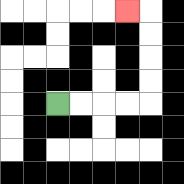{'start': '[2, 4]', 'end': '[5, 0]', 'path_directions': 'R,R,R,R,U,U,U,U,L', 'path_coordinates': '[[2, 4], [3, 4], [4, 4], [5, 4], [6, 4], [6, 3], [6, 2], [6, 1], [6, 0], [5, 0]]'}